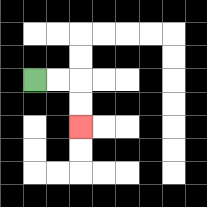{'start': '[1, 3]', 'end': '[3, 5]', 'path_directions': 'R,R,D,D', 'path_coordinates': '[[1, 3], [2, 3], [3, 3], [3, 4], [3, 5]]'}